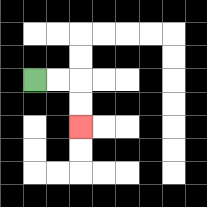{'start': '[1, 3]', 'end': '[3, 5]', 'path_directions': 'R,R,D,D', 'path_coordinates': '[[1, 3], [2, 3], [3, 3], [3, 4], [3, 5]]'}